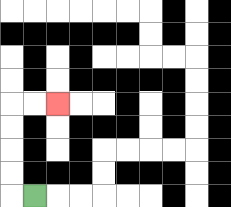{'start': '[1, 8]', 'end': '[2, 4]', 'path_directions': 'L,U,U,U,U,R,R', 'path_coordinates': '[[1, 8], [0, 8], [0, 7], [0, 6], [0, 5], [0, 4], [1, 4], [2, 4]]'}